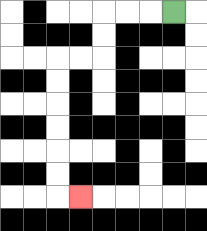{'start': '[7, 0]', 'end': '[3, 8]', 'path_directions': 'L,L,L,D,D,L,L,D,D,D,D,D,D,R', 'path_coordinates': '[[7, 0], [6, 0], [5, 0], [4, 0], [4, 1], [4, 2], [3, 2], [2, 2], [2, 3], [2, 4], [2, 5], [2, 6], [2, 7], [2, 8], [3, 8]]'}